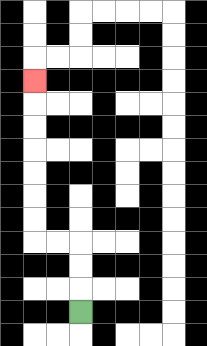{'start': '[3, 13]', 'end': '[1, 3]', 'path_directions': 'U,U,U,L,L,U,U,U,U,U,U,U', 'path_coordinates': '[[3, 13], [3, 12], [3, 11], [3, 10], [2, 10], [1, 10], [1, 9], [1, 8], [1, 7], [1, 6], [1, 5], [1, 4], [1, 3]]'}